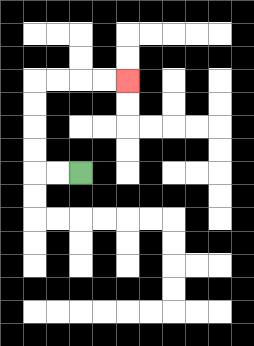{'start': '[3, 7]', 'end': '[5, 3]', 'path_directions': 'L,L,U,U,U,U,R,R,R,R', 'path_coordinates': '[[3, 7], [2, 7], [1, 7], [1, 6], [1, 5], [1, 4], [1, 3], [2, 3], [3, 3], [4, 3], [5, 3]]'}